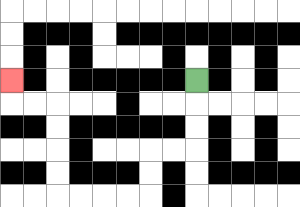{'start': '[8, 3]', 'end': '[0, 3]', 'path_directions': 'D,D,D,L,L,D,D,L,L,L,L,U,U,U,U,L,L,U', 'path_coordinates': '[[8, 3], [8, 4], [8, 5], [8, 6], [7, 6], [6, 6], [6, 7], [6, 8], [5, 8], [4, 8], [3, 8], [2, 8], [2, 7], [2, 6], [2, 5], [2, 4], [1, 4], [0, 4], [0, 3]]'}